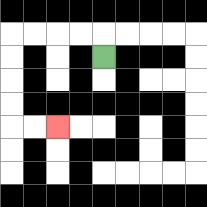{'start': '[4, 2]', 'end': '[2, 5]', 'path_directions': 'U,L,L,L,L,D,D,D,D,R,R', 'path_coordinates': '[[4, 2], [4, 1], [3, 1], [2, 1], [1, 1], [0, 1], [0, 2], [0, 3], [0, 4], [0, 5], [1, 5], [2, 5]]'}